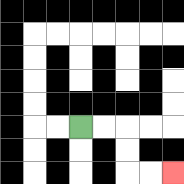{'start': '[3, 5]', 'end': '[7, 7]', 'path_directions': 'R,R,D,D,R,R', 'path_coordinates': '[[3, 5], [4, 5], [5, 5], [5, 6], [5, 7], [6, 7], [7, 7]]'}